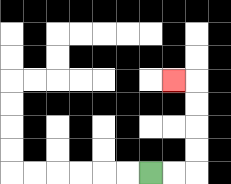{'start': '[6, 7]', 'end': '[7, 3]', 'path_directions': 'R,R,U,U,U,U,L', 'path_coordinates': '[[6, 7], [7, 7], [8, 7], [8, 6], [8, 5], [8, 4], [8, 3], [7, 3]]'}